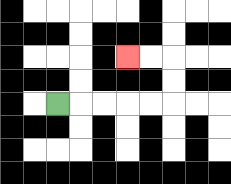{'start': '[2, 4]', 'end': '[5, 2]', 'path_directions': 'R,R,R,R,R,U,U,L,L', 'path_coordinates': '[[2, 4], [3, 4], [4, 4], [5, 4], [6, 4], [7, 4], [7, 3], [7, 2], [6, 2], [5, 2]]'}